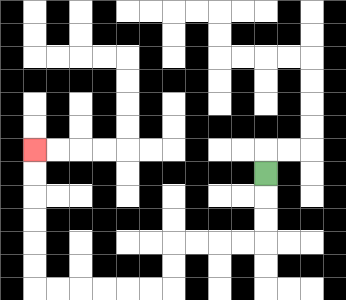{'start': '[11, 7]', 'end': '[1, 6]', 'path_directions': 'D,D,D,L,L,L,L,D,D,L,L,L,L,L,L,U,U,U,U,U,U', 'path_coordinates': '[[11, 7], [11, 8], [11, 9], [11, 10], [10, 10], [9, 10], [8, 10], [7, 10], [7, 11], [7, 12], [6, 12], [5, 12], [4, 12], [3, 12], [2, 12], [1, 12], [1, 11], [1, 10], [1, 9], [1, 8], [1, 7], [1, 6]]'}